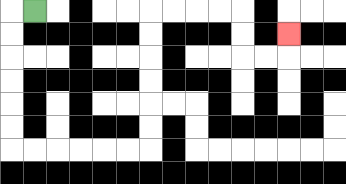{'start': '[1, 0]', 'end': '[12, 1]', 'path_directions': 'L,D,D,D,D,D,D,R,R,R,R,R,R,U,U,U,U,U,U,R,R,R,R,D,D,R,R,U', 'path_coordinates': '[[1, 0], [0, 0], [0, 1], [0, 2], [0, 3], [0, 4], [0, 5], [0, 6], [1, 6], [2, 6], [3, 6], [4, 6], [5, 6], [6, 6], [6, 5], [6, 4], [6, 3], [6, 2], [6, 1], [6, 0], [7, 0], [8, 0], [9, 0], [10, 0], [10, 1], [10, 2], [11, 2], [12, 2], [12, 1]]'}